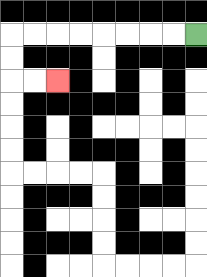{'start': '[8, 1]', 'end': '[2, 3]', 'path_directions': 'L,L,L,L,L,L,L,L,D,D,R,R', 'path_coordinates': '[[8, 1], [7, 1], [6, 1], [5, 1], [4, 1], [3, 1], [2, 1], [1, 1], [0, 1], [0, 2], [0, 3], [1, 3], [2, 3]]'}